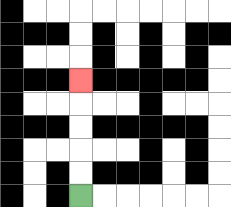{'start': '[3, 8]', 'end': '[3, 3]', 'path_directions': 'U,U,U,U,U', 'path_coordinates': '[[3, 8], [3, 7], [3, 6], [3, 5], [3, 4], [3, 3]]'}